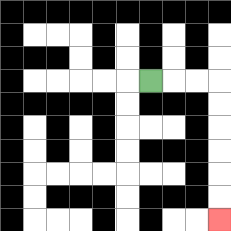{'start': '[6, 3]', 'end': '[9, 9]', 'path_directions': 'R,R,R,D,D,D,D,D,D', 'path_coordinates': '[[6, 3], [7, 3], [8, 3], [9, 3], [9, 4], [9, 5], [9, 6], [9, 7], [9, 8], [9, 9]]'}